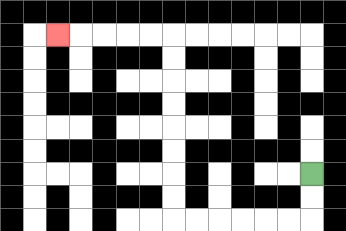{'start': '[13, 7]', 'end': '[2, 1]', 'path_directions': 'D,D,L,L,L,L,L,L,U,U,U,U,U,U,U,U,L,L,L,L,L', 'path_coordinates': '[[13, 7], [13, 8], [13, 9], [12, 9], [11, 9], [10, 9], [9, 9], [8, 9], [7, 9], [7, 8], [7, 7], [7, 6], [7, 5], [7, 4], [7, 3], [7, 2], [7, 1], [6, 1], [5, 1], [4, 1], [3, 1], [2, 1]]'}